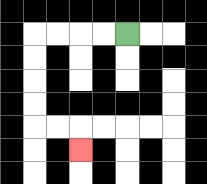{'start': '[5, 1]', 'end': '[3, 6]', 'path_directions': 'L,L,L,L,D,D,D,D,R,R,D', 'path_coordinates': '[[5, 1], [4, 1], [3, 1], [2, 1], [1, 1], [1, 2], [1, 3], [1, 4], [1, 5], [2, 5], [3, 5], [3, 6]]'}